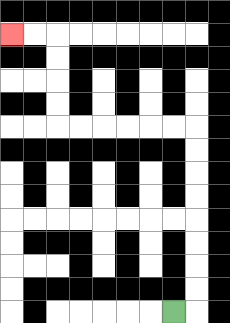{'start': '[7, 13]', 'end': '[0, 1]', 'path_directions': 'R,U,U,U,U,U,U,U,U,L,L,L,L,L,L,U,U,U,U,L,L', 'path_coordinates': '[[7, 13], [8, 13], [8, 12], [8, 11], [8, 10], [8, 9], [8, 8], [8, 7], [8, 6], [8, 5], [7, 5], [6, 5], [5, 5], [4, 5], [3, 5], [2, 5], [2, 4], [2, 3], [2, 2], [2, 1], [1, 1], [0, 1]]'}